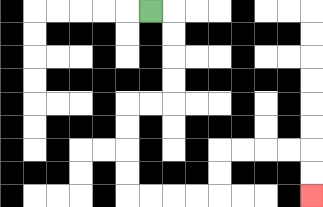{'start': '[6, 0]', 'end': '[13, 8]', 'path_directions': 'R,D,D,D,D,L,L,D,D,D,D,R,R,R,R,U,U,R,R,R,R,D,D', 'path_coordinates': '[[6, 0], [7, 0], [7, 1], [7, 2], [7, 3], [7, 4], [6, 4], [5, 4], [5, 5], [5, 6], [5, 7], [5, 8], [6, 8], [7, 8], [8, 8], [9, 8], [9, 7], [9, 6], [10, 6], [11, 6], [12, 6], [13, 6], [13, 7], [13, 8]]'}